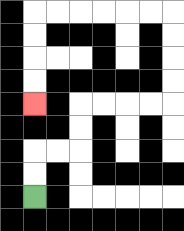{'start': '[1, 8]', 'end': '[1, 4]', 'path_directions': 'U,U,R,R,U,U,R,R,R,R,U,U,U,U,L,L,L,L,L,L,D,D,D,D', 'path_coordinates': '[[1, 8], [1, 7], [1, 6], [2, 6], [3, 6], [3, 5], [3, 4], [4, 4], [5, 4], [6, 4], [7, 4], [7, 3], [7, 2], [7, 1], [7, 0], [6, 0], [5, 0], [4, 0], [3, 0], [2, 0], [1, 0], [1, 1], [1, 2], [1, 3], [1, 4]]'}